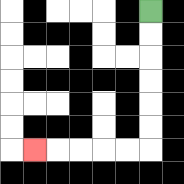{'start': '[6, 0]', 'end': '[1, 6]', 'path_directions': 'D,D,D,D,D,D,L,L,L,L,L', 'path_coordinates': '[[6, 0], [6, 1], [6, 2], [6, 3], [6, 4], [6, 5], [6, 6], [5, 6], [4, 6], [3, 6], [2, 6], [1, 6]]'}